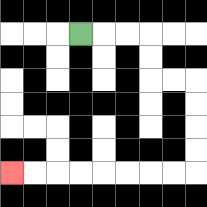{'start': '[3, 1]', 'end': '[0, 7]', 'path_directions': 'R,R,R,D,D,R,R,D,D,D,D,L,L,L,L,L,L,L,L', 'path_coordinates': '[[3, 1], [4, 1], [5, 1], [6, 1], [6, 2], [6, 3], [7, 3], [8, 3], [8, 4], [8, 5], [8, 6], [8, 7], [7, 7], [6, 7], [5, 7], [4, 7], [3, 7], [2, 7], [1, 7], [0, 7]]'}